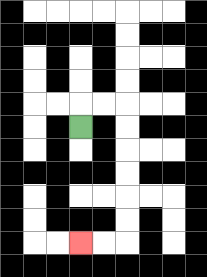{'start': '[3, 5]', 'end': '[3, 10]', 'path_directions': 'U,R,R,D,D,D,D,D,D,L,L', 'path_coordinates': '[[3, 5], [3, 4], [4, 4], [5, 4], [5, 5], [5, 6], [5, 7], [5, 8], [5, 9], [5, 10], [4, 10], [3, 10]]'}